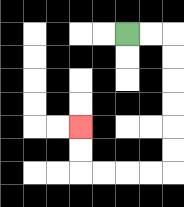{'start': '[5, 1]', 'end': '[3, 5]', 'path_directions': 'R,R,D,D,D,D,D,D,L,L,L,L,U,U', 'path_coordinates': '[[5, 1], [6, 1], [7, 1], [7, 2], [7, 3], [7, 4], [7, 5], [7, 6], [7, 7], [6, 7], [5, 7], [4, 7], [3, 7], [3, 6], [3, 5]]'}